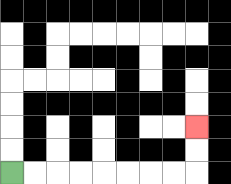{'start': '[0, 7]', 'end': '[8, 5]', 'path_directions': 'R,R,R,R,R,R,R,R,U,U', 'path_coordinates': '[[0, 7], [1, 7], [2, 7], [3, 7], [4, 7], [5, 7], [6, 7], [7, 7], [8, 7], [8, 6], [8, 5]]'}